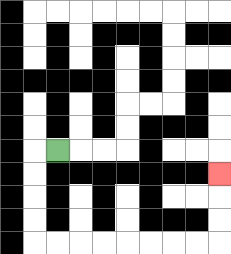{'start': '[2, 6]', 'end': '[9, 7]', 'path_directions': 'L,D,D,D,D,R,R,R,R,R,R,R,R,U,U,U', 'path_coordinates': '[[2, 6], [1, 6], [1, 7], [1, 8], [1, 9], [1, 10], [2, 10], [3, 10], [4, 10], [5, 10], [6, 10], [7, 10], [8, 10], [9, 10], [9, 9], [9, 8], [9, 7]]'}